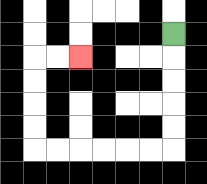{'start': '[7, 1]', 'end': '[3, 2]', 'path_directions': 'D,D,D,D,D,L,L,L,L,L,L,U,U,U,U,R,R', 'path_coordinates': '[[7, 1], [7, 2], [7, 3], [7, 4], [7, 5], [7, 6], [6, 6], [5, 6], [4, 6], [3, 6], [2, 6], [1, 6], [1, 5], [1, 4], [1, 3], [1, 2], [2, 2], [3, 2]]'}